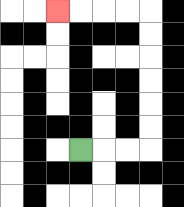{'start': '[3, 6]', 'end': '[2, 0]', 'path_directions': 'R,R,R,U,U,U,U,U,U,L,L,L,L', 'path_coordinates': '[[3, 6], [4, 6], [5, 6], [6, 6], [6, 5], [6, 4], [6, 3], [6, 2], [6, 1], [6, 0], [5, 0], [4, 0], [3, 0], [2, 0]]'}